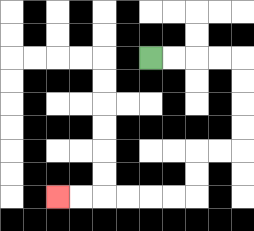{'start': '[6, 2]', 'end': '[2, 8]', 'path_directions': 'R,R,R,R,D,D,D,D,L,L,D,D,L,L,L,L,L,L', 'path_coordinates': '[[6, 2], [7, 2], [8, 2], [9, 2], [10, 2], [10, 3], [10, 4], [10, 5], [10, 6], [9, 6], [8, 6], [8, 7], [8, 8], [7, 8], [6, 8], [5, 8], [4, 8], [3, 8], [2, 8]]'}